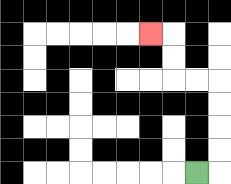{'start': '[8, 7]', 'end': '[6, 1]', 'path_directions': 'R,U,U,U,U,L,L,U,U,L', 'path_coordinates': '[[8, 7], [9, 7], [9, 6], [9, 5], [9, 4], [9, 3], [8, 3], [7, 3], [7, 2], [7, 1], [6, 1]]'}